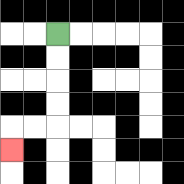{'start': '[2, 1]', 'end': '[0, 6]', 'path_directions': 'D,D,D,D,L,L,D', 'path_coordinates': '[[2, 1], [2, 2], [2, 3], [2, 4], [2, 5], [1, 5], [0, 5], [0, 6]]'}